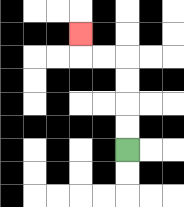{'start': '[5, 6]', 'end': '[3, 1]', 'path_directions': 'U,U,U,U,L,L,U', 'path_coordinates': '[[5, 6], [5, 5], [5, 4], [5, 3], [5, 2], [4, 2], [3, 2], [3, 1]]'}